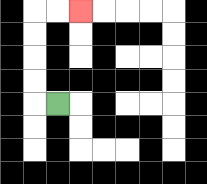{'start': '[2, 4]', 'end': '[3, 0]', 'path_directions': 'L,U,U,U,U,R,R', 'path_coordinates': '[[2, 4], [1, 4], [1, 3], [1, 2], [1, 1], [1, 0], [2, 0], [3, 0]]'}